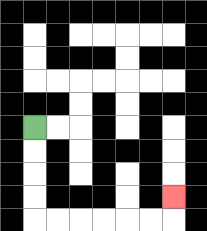{'start': '[1, 5]', 'end': '[7, 8]', 'path_directions': 'D,D,D,D,R,R,R,R,R,R,U', 'path_coordinates': '[[1, 5], [1, 6], [1, 7], [1, 8], [1, 9], [2, 9], [3, 9], [4, 9], [5, 9], [6, 9], [7, 9], [7, 8]]'}